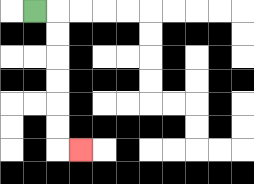{'start': '[1, 0]', 'end': '[3, 6]', 'path_directions': 'R,D,D,D,D,D,D,R', 'path_coordinates': '[[1, 0], [2, 0], [2, 1], [2, 2], [2, 3], [2, 4], [2, 5], [2, 6], [3, 6]]'}